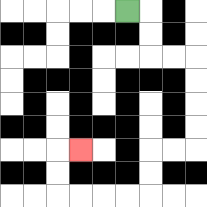{'start': '[5, 0]', 'end': '[3, 6]', 'path_directions': 'R,D,D,R,R,D,D,D,D,L,L,D,D,L,L,L,L,U,U,R', 'path_coordinates': '[[5, 0], [6, 0], [6, 1], [6, 2], [7, 2], [8, 2], [8, 3], [8, 4], [8, 5], [8, 6], [7, 6], [6, 6], [6, 7], [6, 8], [5, 8], [4, 8], [3, 8], [2, 8], [2, 7], [2, 6], [3, 6]]'}